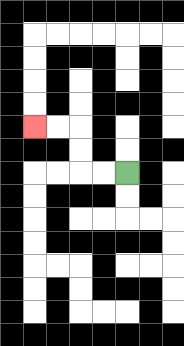{'start': '[5, 7]', 'end': '[1, 5]', 'path_directions': 'L,L,U,U,L,L', 'path_coordinates': '[[5, 7], [4, 7], [3, 7], [3, 6], [3, 5], [2, 5], [1, 5]]'}